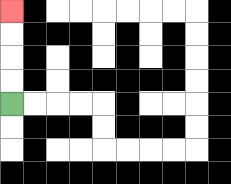{'start': '[0, 4]', 'end': '[0, 0]', 'path_directions': 'U,U,U,U', 'path_coordinates': '[[0, 4], [0, 3], [0, 2], [0, 1], [0, 0]]'}